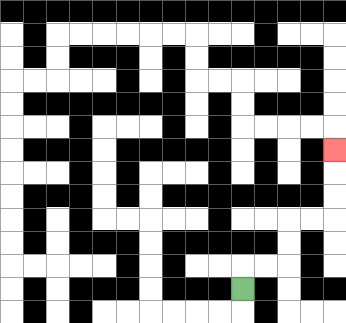{'start': '[10, 12]', 'end': '[14, 6]', 'path_directions': 'U,R,R,U,U,R,R,U,U,U', 'path_coordinates': '[[10, 12], [10, 11], [11, 11], [12, 11], [12, 10], [12, 9], [13, 9], [14, 9], [14, 8], [14, 7], [14, 6]]'}